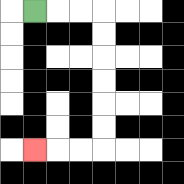{'start': '[1, 0]', 'end': '[1, 6]', 'path_directions': 'R,R,R,D,D,D,D,D,D,L,L,L', 'path_coordinates': '[[1, 0], [2, 0], [3, 0], [4, 0], [4, 1], [4, 2], [4, 3], [4, 4], [4, 5], [4, 6], [3, 6], [2, 6], [1, 6]]'}